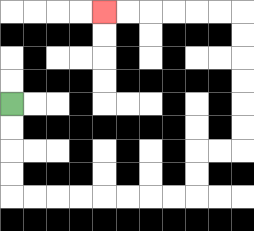{'start': '[0, 4]', 'end': '[4, 0]', 'path_directions': 'D,D,D,D,R,R,R,R,R,R,R,R,U,U,R,R,U,U,U,U,U,U,L,L,L,L,L,L', 'path_coordinates': '[[0, 4], [0, 5], [0, 6], [0, 7], [0, 8], [1, 8], [2, 8], [3, 8], [4, 8], [5, 8], [6, 8], [7, 8], [8, 8], [8, 7], [8, 6], [9, 6], [10, 6], [10, 5], [10, 4], [10, 3], [10, 2], [10, 1], [10, 0], [9, 0], [8, 0], [7, 0], [6, 0], [5, 0], [4, 0]]'}